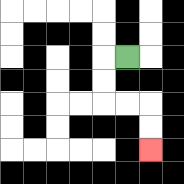{'start': '[5, 2]', 'end': '[6, 6]', 'path_directions': 'L,D,D,R,R,D,D', 'path_coordinates': '[[5, 2], [4, 2], [4, 3], [4, 4], [5, 4], [6, 4], [6, 5], [6, 6]]'}